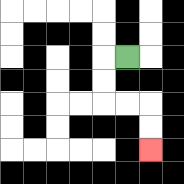{'start': '[5, 2]', 'end': '[6, 6]', 'path_directions': 'L,D,D,R,R,D,D', 'path_coordinates': '[[5, 2], [4, 2], [4, 3], [4, 4], [5, 4], [6, 4], [6, 5], [6, 6]]'}